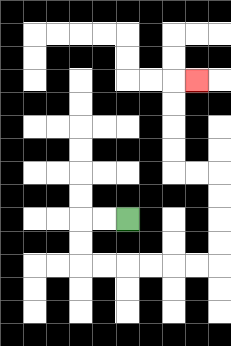{'start': '[5, 9]', 'end': '[8, 3]', 'path_directions': 'L,L,D,D,R,R,R,R,R,R,U,U,U,U,L,L,U,U,U,U,R', 'path_coordinates': '[[5, 9], [4, 9], [3, 9], [3, 10], [3, 11], [4, 11], [5, 11], [6, 11], [7, 11], [8, 11], [9, 11], [9, 10], [9, 9], [9, 8], [9, 7], [8, 7], [7, 7], [7, 6], [7, 5], [7, 4], [7, 3], [8, 3]]'}